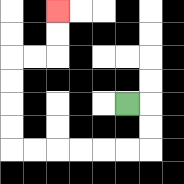{'start': '[5, 4]', 'end': '[2, 0]', 'path_directions': 'R,D,D,L,L,L,L,L,L,U,U,U,U,R,R,U,U', 'path_coordinates': '[[5, 4], [6, 4], [6, 5], [6, 6], [5, 6], [4, 6], [3, 6], [2, 6], [1, 6], [0, 6], [0, 5], [0, 4], [0, 3], [0, 2], [1, 2], [2, 2], [2, 1], [2, 0]]'}